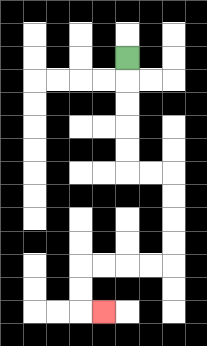{'start': '[5, 2]', 'end': '[4, 13]', 'path_directions': 'D,D,D,D,D,R,R,D,D,D,D,L,L,L,L,D,D,R', 'path_coordinates': '[[5, 2], [5, 3], [5, 4], [5, 5], [5, 6], [5, 7], [6, 7], [7, 7], [7, 8], [7, 9], [7, 10], [7, 11], [6, 11], [5, 11], [4, 11], [3, 11], [3, 12], [3, 13], [4, 13]]'}